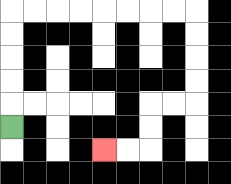{'start': '[0, 5]', 'end': '[4, 6]', 'path_directions': 'U,U,U,U,U,R,R,R,R,R,R,R,R,D,D,D,D,L,L,D,D,L,L', 'path_coordinates': '[[0, 5], [0, 4], [0, 3], [0, 2], [0, 1], [0, 0], [1, 0], [2, 0], [3, 0], [4, 0], [5, 0], [6, 0], [7, 0], [8, 0], [8, 1], [8, 2], [8, 3], [8, 4], [7, 4], [6, 4], [6, 5], [6, 6], [5, 6], [4, 6]]'}